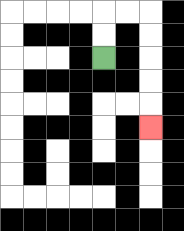{'start': '[4, 2]', 'end': '[6, 5]', 'path_directions': 'U,U,R,R,D,D,D,D,D', 'path_coordinates': '[[4, 2], [4, 1], [4, 0], [5, 0], [6, 0], [6, 1], [6, 2], [6, 3], [6, 4], [6, 5]]'}